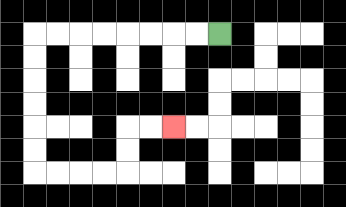{'start': '[9, 1]', 'end': '[7, 5]', 'path_directions': 'L,L,L,L,L,L,L,L,D,D,D,D,D,D,R,R,R,R,U,U,R,R', 'path_coordinates': '[[9, 1], [8, 1], [7, 1], [6, 1], [5, 1], [4, 1], [3, 1], [2, 1], [1, 1], [1, 2], [1, 3], [1, 4], [1, 5], [1, 6], [1, 7], [2, 7], [3, 7], [4, 7], [5, 7], [5, 6], [5, 5], [6, 5], [7, 5]]'}